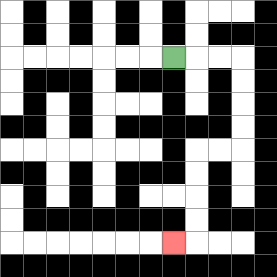{'start': '[7, 2]', 'end': '[7, 10]', 'path_directions': 'R,R,R,D,D,D,D,L,L,D,D,D,D,L', 'path_coordinates': '[[7, 2], [8, 2], [9, 2], [10, 2], [10, 3], [10, 4], [10, 5], [10, 6], [9, 6], [8, 6], [8, 7], [8, 8], [8, 9], [8, 10], [7, 10]]'}